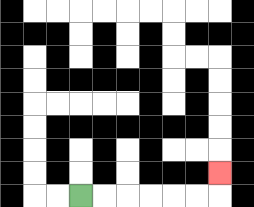{'start': '[3, 8]', 'end': '[9, 7]', 'path_directions': 'R,R,R,R,R,R,U', 'path_coordinates': '[[3, 8], [4, 8], [5, 8], [6, 8], [7, 8], [8, 8], [9, 8], [9, 7]]'}